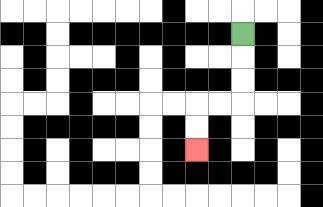{'start': '[10, 1]', 'end': '[8, 6]', 'path_directions': 'D,D,D,L,L,D,D', 'path_coordinates': '[[10, 1], [10, 2], [10, 3], [10, 4], [9, 4], [8, 4], [8, 5], [8, 6]]'}